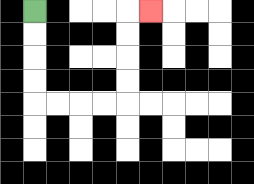{'start': '[1, 0]', 'end': '[6, 0]', 'path_directions': 'D,D,D,D,R,R,R,R,U,U,U,U,R', 'path_coordinates': '[[1, 0], [1, 1], [1, 2], [1, 3], [1, 4], [2, 4], [3, 4], [4, 4], [5, 4], [5, 3], [5, 2], [5, 1], [5, 0], [6, 0]]'}